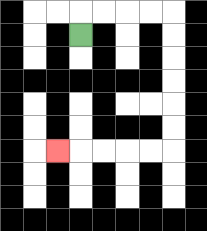{'start': '[3, 1]', 'end': '[2, 6]', 'path_directions': 'U,R,R,R,R,D,D,D,D,D,D,L,L,L,L,L', 'path_coordinates': '[[3, 1], [3, 0], [4, 0], [5, 0], [6, 0], [7, 0], [7, 1], [7, 2], [7, 3], [7, 4], [7, 5], [7, 6], [6, 6], [5, 6], [4, 6], [3, 6], [2, 6]]'}